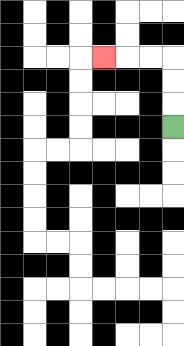{'start': '[7, 5]', 'end': '[4, 2]', 'path_directions': 'U,U,U,L,L,L', 'path_coordinates': '[[7, 5], [7, 4], [7, 3], [7, 2], [6, 2], [5, 2], [4, 2]]'}